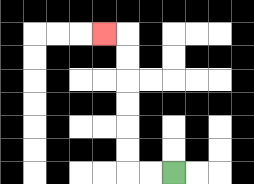{'start': '[7, 7]', 'end': '[4, 1]', 'path_directions': 'L,L,U,U,U,U,U,U,L', 'path_coordinates': '[[7, 7], [6, 7], [5, 7], [5, 6], [5, 5], [5, 4], [5, 3], [5, 2], [5, 1], [4, 1]]'}